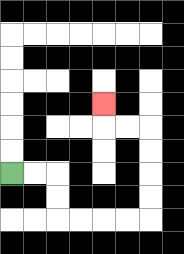{'start': '[0, 7]', 'end': '[4, 4]', 'path_directions': 'R,R,D,D,R,R,R,R,U,U,U,U,L,L,U', 'path_coordinates': '[[0, 7], [1, 7], [2, 7], [2, 8], [2, 9], [3, 9], [4, 9], [5, 9], [6, 9], [6, 8], [6, 7], [6, 6], [6, 5], [5, 5], [4, 5], [4, 4]]'}